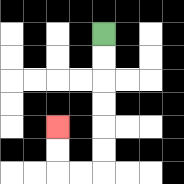{'start': '[4, 1]', 'end': '[2, 5]', 'path_directions': 'D,D,D,D,D,D,L,L,U,U', 'path_coordinates': '[[4, 1], [4, 2], [4, 3], [4, 4], [4, 5], [4, 6], [4, 7], [3, 7], [2, 7], [2, 6], [2, 5]]'}